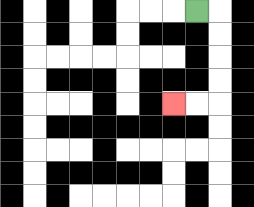{'start': '[8, 0]', 'end': '[7, 4]', 'path_directions': 'R,D,D,D,D,L,L', 'path_coordinates': '[[8, 0], [9, 0], [9, 1], [9, 2], [9, 3], [9, 4], [8, 4], [7, 4]]'}